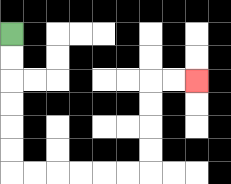{'start': '[0, 1]', 'end': '[8, 3]', 'path_directions': 'D,D,D,D,D,D,R,R,R,R,R,R,U,U,U,U,R,R', 'path_coordinates': '[[0, 1], [0, 2], [0, 3], [0, 4], [0, 5], [0, 6], [0, 7], [1, 7], [2, 7], [3, 7], [4, 7], [5, 7], [6, 7], [6, 6], [6, 5], [6, 4], [6, 3], [7, 3], [8, 3]]'}